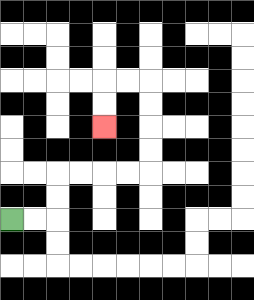{'start': '[0, 9]', 'end': '[4, 5]', 'path_directions': 'R,R,U,U,R,R,R,R,U,U,U,U,L,L,D,D', 'path_coordinates': '[[0, 9], [1, 9], [2, 9], [2, 8], [2, 7], [3, 7], [4, 7], [5, 7], [6, 7], [6, 6], [6, 5], [6, 4], [6, 3], [5, 3], [4, 3], [4, 4], [4, 5]]'}